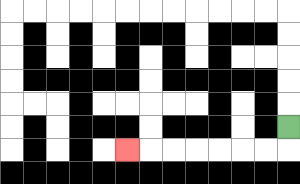{'start': '[12, 5]', 'end': '[5, 6]', 'path_directions': 'D,L,L,L,L,L,L,L', 'path_coordinates': '[[12, 5], [12, 6], [11, 6], [10, 6], [9, 6], [8, 6], [7, 6], [6, 6], [5, 6]]'}